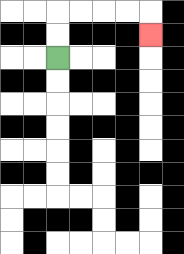{'start': '[2, 2]', 'end': '[6, 1]', 'path_directions': 'U,U,R,R,R,R,D', 'path_coordinates': '[[2, 2], [2, 1], [2, 0], [3, 0], [4, 0], [5, 0], [6, 0], [6, 1]]'}